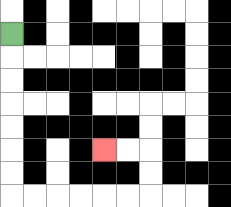{'start': '[0, 1]', 'end': '[4, 6]', 'path_directions': 'D,D,D,D,D,D,D,R,R,R,R,R,R,U,U,L,L', 'path_coordinates': '[[0, 1], [0, 2], [0, 3], [0, 4], [0, 5], [0, 6], [0, 7], [0, 8], [1, 8], [2, 8], [3, 8], [4, 8], [5, 8], [6, 8], [6, 7], [6, 6], [5, 6], [4, 6]]'}